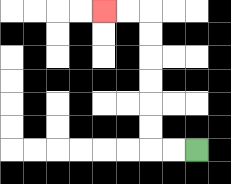{'start': '[8, 6]', 'end': '[4, 0]', 'path_directions': 'L,L,U,U,U,U,U,U,L,L', 'path_coordinates': '[[8, 6], [7, 6], [6, 6], [6, 5], [6, 4], [6, 3], [6, 2], [6, 1], [6, 0], [5, 0], [4, 0]]'}